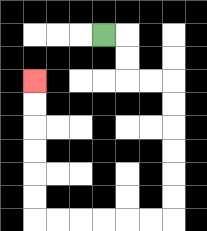{'start': '[4, 1]', 'end': '[1, 3]', 'path_directions': 'R,D,D,R,R,D,D,D,D,D,D,L,L,L,L,L,L,U,U,U,U,U,U', 'path_coordinates': '[[4, 1], [5, 1], [5, 2], [5, 3], [6, 3], [7, 3], [7, 4], [7, 5], [7, 6], [7, 7], [7, 8], [7, 9], [6, 9], [5, 9], [4, 9], [3, 9], [2, 9], [1, 9], [1, 8], [1, 7], [1, 6], [1, 5], [1, 4], [1, 3]]'}